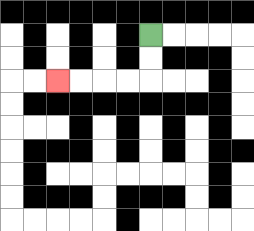{'start': '[6, 1]', 'end': '[2, 3]', 'path_directions': 'D,D,L,L,L,L', 'path_coordinates': '[[6, 1], [6, 2], [6, 3], [5, 3], [4, 3], [3, 3], [2, 3]]'}